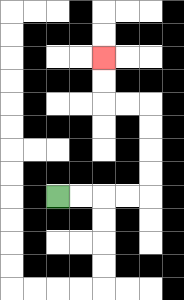{'start': '[2, 8]', 'end': '[4, 2]', 'path_directions': 'R,R,R,R,U,U,U,U,L,L,U,U', 'path_coordinates': '[[2, 8], [3, 8], [4, 8], [5, 8], [6, 8], [6, 7], [6, 6], [6, 5], [6, 4], [5, 4], [4, 4], [4, 3], [4, 2]]'}